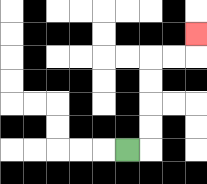{'start': '[5, 6]', 'end': '[8, 1]', 'path_directions': 'R,U,U,U,U,R,R,U', 'path_coordinates': '[[5, 6], [6, 6], [6, 5], [6, 4], [6, 3], [6, 2], [7, 2], [8, 2], [8, 1]]'}